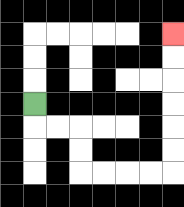{'start': '[1, 4]', 'end': '[7, 1]', 'path_directions': 'D,R,R,D,D,R,R,R,R,U,U,U,U,U,U', 'path_coordinates': '[[1, 4], [1, 5], [2, 5], [3, 5], [3, 6], [3, 7], [4, 7], [5, 7], [6, 7], [7, 7], [7, 6], [7, 5], [7, 4], [7, 3], [7, 2], [7, 1]]'}